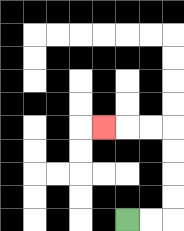{'start': '[5, 9]', 'end': '[4, 5]', 'path_directions': 'R,R,U,U,U,U,L,L,L', 'path_coordinates': '[[5, 9], [6, 9], [7, 9], [7, 8], [7, 7], [7, 6], [7, 5], [6, 5], [5, 5], [4, 5]]'}